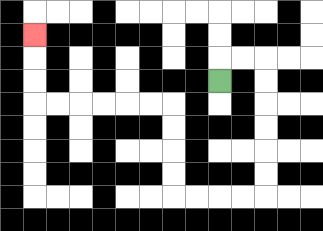{'start': '[9, 3]', 'end': '[1, 1]', 'path_directions': 'U,R,R,D,D,D,D,D,D,L,L,L,L,U,U,U,U,L,L,L,L,L,L,U,U,U', 'path_coordinates': '[[9, 3], [9, 2], [10, 2], [11, 2], [11, 3], [11, 4], [11, 5], [11, 6], [11, 7], [11, 8], [10, 8], [9, 8], [8, 8], [7, 8], [7, 7], [7, 6], [7, 5], [7, 4], [6, 4], [5, 4], [4, 4], [3, 4], [2, 4], [1, 4], [1, 3], [1, 2], [1, 1]]'}